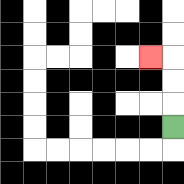{'start': '[7, 5]', 'end': '[6, 2]', 'path_directions': 'U,U,U,L', 'path_coordinates': '[[7, 5], [7, 4], [7, 3], [7, 2], [6, 2]]'}